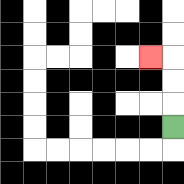{'start': '[7, 5]', 'end': '[6, 2]', 'path_directions': 'U,U,U,L', 'path_coordinates': '[[7, 5], [7, 4], [7, 3], [7, 2], [6, 2]]'}